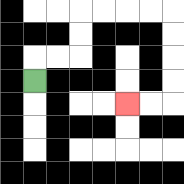{'start': '[1, 3]', 'end': '[5, 4]', 'path_directions': 'U,R,R,U,U,R,R,R,R,D,D,D,D,L,L', 'path_coordinates': '[[1, 3], [1, 2], [2, 2], [3, 2], [3, 1], [3, 0], [4, 0], [5, 0], [6, 0], [7, 0], [7, 1], [7, 2], [7, 3], [7, 4], [6, 4], [5, 4]]'}